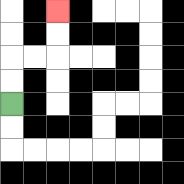{'start': '[0, 4]', 'end': '[2, 0]', 'path_directions': 'U,U,R,R,U,U', 'path_coordinates': '[[0, 4], [0, 3], [0, 2], [1, 2], [2, 2], [2, 1], [2, 0]]'}